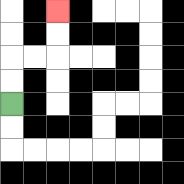{'start': '[0, 4]', 'end': '[2, 0]', 'path_directions': 'U,U,R,R,U,U', 'path_coordinates': '[[0, 4], [0, 3], [0, 2], [1, 2], [2, 2], [2, 1], [2, 0]]'}